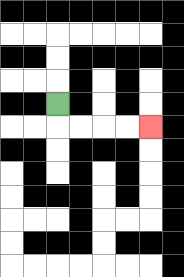{'start': '[2, 4]', 'end': '[6, 5]', 'path_directions': 'D,R,R,R,R', 'path_coordinates': '[[2, 4], [2, 5], [3, 5], [4, 5], [5, 5], [6, 5]]'}